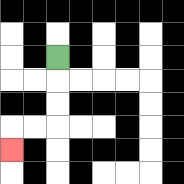{'start': '[2, 2]', 'end': '[0, 6]', 'path_directions': 'D,D,D,L,L,D', 'path_coordinates': '[[2, 2], [2, 3], [2, 4], [2, 5], [1, 5], [0, 5], [0, 6]]'}